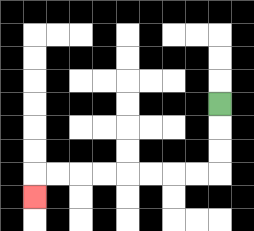{'start': '[9, 4]', 'end': '[1, 8]', 'path_directions': 'D,D,D,L,L,L,L,L,L,L,L,D', 'path_coordinates': '[[9, 4], [9, 5], [9, 6], [9, 7], [8, 7], [7, 7], [6, 7], [5, 7], [4, 7], [3, 7], [2, 7], [1, 7], [1, 8]]'}